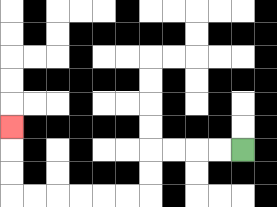{'start': '[10, 6]', 'end': '[0, 5]', 'path_directions': 'L,L,L,L,D,D,L,L,L,L,L,L,U,U,U', 'path_coordinates': '[[10, 6], [9, 6], [8, 6], [7, 6], [6, 6], [6, 7], [6, 8], [5, 8], [4, 8], [3, 8], [2, 8], [1, 8], [0, 8], [0, 7], [0, 6], [0, 5]]'}